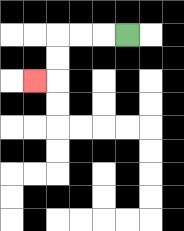{'start': '[5, 1]', 'end': '[1, 3]', 'path_directions': 'L,L,L,D,D,L', 'path_coordinates': '[[5, 1], [4, 1], [3, 1], [2, 1], [2, 2], [2, 3], [1, 3]]'}